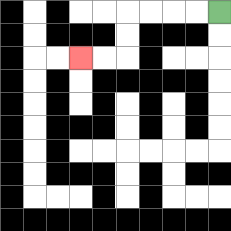{'start': '[9, 0]', 'end': '[3, 2]', 'path_directions': 'L,L,L,L,D,D,L,L', 'path_coordinates': '[[9, 0], [8, 0], [7, 0], [6, 0], [5, 0], [5, 1], [5, 2], [4, 2], [3, 2]]'}